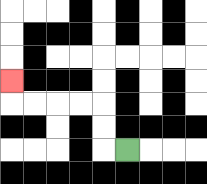{'start': '[5, 6]', 'end': '[0, 3]', 'path_directions': 'L,U,U,L,L,L,L,U', 'path_coordinates': '[[5, 6], [4, 6], [4, 5], [4, 4], [3, 4], [2, 4], [1, 4], [0, 4], [0, 3]]'}